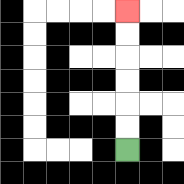{'start': '[5, 6]', 'end': '[5, 0]', 'path_directions': 'U,U,U,U,U,U', 'path_coordinates': '[[5, 6], [5, 5], [5, 4], [5, 3], [5, 2], [5, 1], [5, 0]]'}